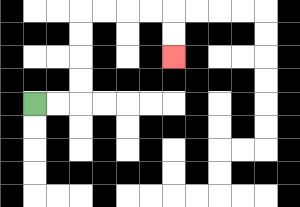{'start': '[1, 4]', 'end': '[7, 2]', 'path_directions': 'R,R,U,U,U,U,R,R,R,R,D,D', 'path_coordinates': '[[1, 4], [2, 4], [3, 4], [3, 3], [3, 2], [3, 1], [3, 0], [4, 0], [5, 0], [6, 0], [7, 0], [7, 1], [7, 2]]'}